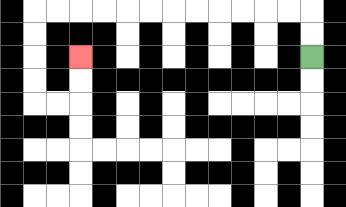{'start': '[13, 2]', 'end': '[3, 2]', 'path_directions': 'U,U,L,L,L,L,L,L,L,L,L,L,L,L,D,D,D,D,R,R,U,U', 'path_coordinates': '[[13, 2], [13, 1], [13, 0], [12, 0], [11, 0], [10, 0], [9, 0], [8, 0], [7, 0], [6, 0], [5, 0], [4, 0], [3, 0], [2, 0], [1, 0], [1, 1], [1, 2], [1, 3], [1, 4], [2, 4], [3, 4], [3, 3], [3, 2]]'}